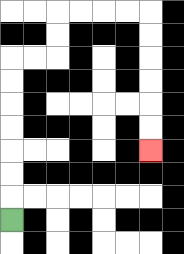{'start': '[0, 9]', 'end': '[6, 6]', 'path_directions': 'U,U,U,U,U,U,U,R,R,U,U,R,R,R,R,D,D,D,D,D,D', 'path_coordinates': '[[0, 9], [0, 8], [0, 7], [0, 6], [0, 5], [0, 4], [0, 3], [0, 2], [1, 2], [2, 2], [2, 1], [2, 0], [3, 0], [4, 0], [5, 0], [6, 0], [6, 1], [6, 2], [6, 3], [6, 4], [6, 5], [6, 6]]'}